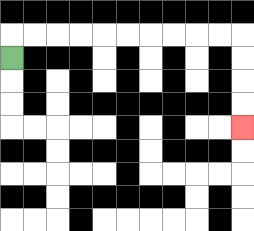{'start': '[0, 2]', 'end': '[10, 5]', 'path_directions': 'U,R,R,R,R,R,R,R,R,R,R,D,D,D,D', 'path_coordinates': '[[0, 2], [0, 1], [1, 1], [2, 1], [3, 1], [4, 1], [5, 1], [6, 1], [7, 1], [8, 1], [9, 1], [10, 1], [10, 2], [10, 3], [10, 4], [10, 5]]'}